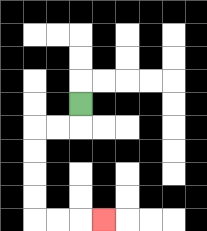{'start': '[3, 4]', 'end': '[4, 9]', 'path_directions': 'D,L,L,D,D,D,D,R,R,R', 'path_coordinates': '[[3, 4], [3, 5], [2, 5], [1, 5], [1, 6], [1, 7], [1, 8], [1, 9], [2, 9], [3, 9], [4, 9]]'}